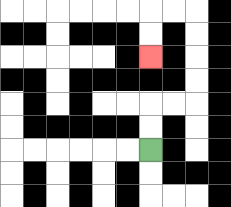{'start': '[6, 6]', 'end': '[6, 2]', 'path_directions': 'U,U,R,R,U,U,U,U,L,L,D,D', 'path_coordinates': '[[6, 6], [6, 5], [6, 4], [7, 4], [8, 4], [8, 3], [8, 2], [8, 1], [8, 0], [7, 0], [6, 0], [6, 1], [6, 2]]'}